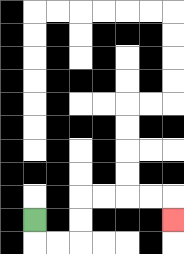{'start': '[1, 9]', 'end': '[7, 9]', 'path_directions': 'D,R,R,U,U,R,R,R,R,D', 'path_coordinates': '[[1, 9], [1, 10], [2, 10], [3, 10], [3, 9], [3, 8], [4, 8], [5, 8], [6, 8], [7, 8], [7, 9]]'}